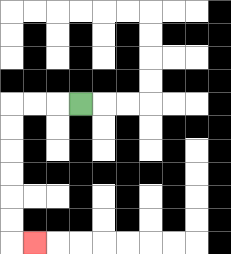{'start': '[3, 4]', 'end': '[1, 10]', 'path_directions': 'L,L,L,D,D,D,D,D,D,R', 'path_coordinates': '[[3, 4], [2, 4], [1, 4], [0, 4], [0, 5], [0, 6], [0, 7], [0, 8], [0, 9], [0, 10], [1, 10]]'}